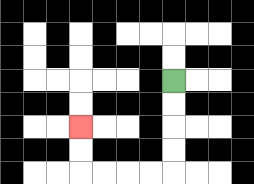{'start': '[7, 3]', 'end': '[3, 5]', 'path_directions': 'D,D,D,D,L,L,L,L,U,U', 'path_coordinates': '[[7, 3], [7, 4], [7, 5], [7, 6], [7, 7], [6, 7], [5, 7], [4, 7], [3, 7], [3, 6], [3, 5]]'}